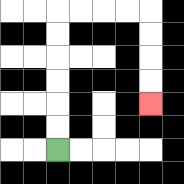{'start': '[2, 6]', 'end': '[6, 4]', 'path_directions': 'U,U,U,U,U,U,R,R,R,R,D,D,D,D', 'path_coordinates': '[[2, 6], [2, 5], [2, 4], [2, 3], [2, 2], [2, 1], [2, 0], [3, 0], [4, 0], [5, 0], [6, 0], [6, 1], [6, 2], [6, 3], [6, 4]]'}